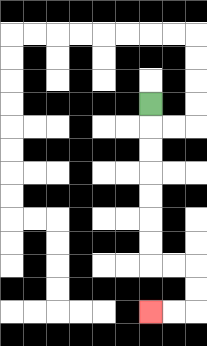{'start': '[6, 4]', 'end': '[6, 13]', 'path_directions': 'D,D,D,D,D,D,D,R,R,D,D,L,L', 'path_coordinates': '[[6, 4], [6, 5], [6, 6], [6, 7], [6, 8], [6, 9], [6, 10], [6, 11], [7, 11], [8, 11], [8, 12], [8, 13], [7, 13], [6, 13]]'}